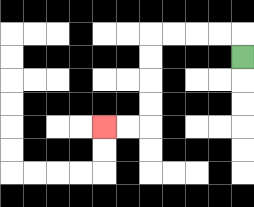{'start': '[10, 2]', 'end': '[4, 5]', 'path_directions': 'U,L,L,L,L,D,D,D,D,L,L', 'path_coordinates': '[[10, 2], [10, 1], [9, 1], [8, 1], [7, 1], [6, 1], [6, 2], [6, 3], [6, 4], [6, 5], [5, 5], [4, 5]]'}